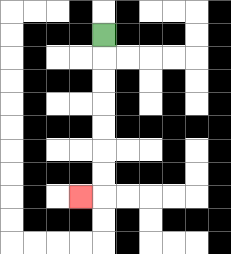{'start': '[4, 1]', 'end': '[3, 8]', 'path_directions': 'D,D,D,D,D,D,D,L', 'path_coordinates': '[[4, 1], [4, 2], [4, 3], [4, 4], [4, 5], [4, 6], [4, 7], [4, 8], [3, 8]]'}